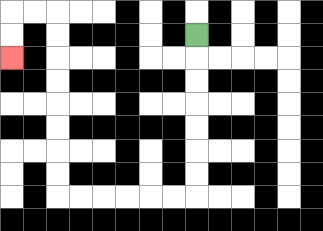{'start': '[8, 1]', 'end': '[0, 2]', 'path_directions': 'D,D,D,D,D,D,D,L,L,L,L,L,L,U,U,U,U,U,U,U,U,L,L,D,D', 'path_coordinates': '[[8, 1], [8, 2], [8, 3], [8, 4], [8, 5], [8, 6], [8, 7], [8, 8], [7, 8], [6, 8], [5, 8], [4, 8], [3, 8], [2, 8], [2, 7], [2, 6], [2, 5], [2, 4], [2, 3], [2, 2], [2, 1], [2, 0], [1, 0], [0, 0], [0, 1], [0, 2]]'}